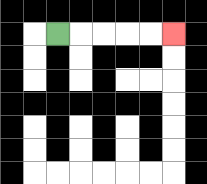{'start': '[2, 1]', 'end': '[7, 1]', 'path_directions': 'R,R,R,R,R', 'path_coordinates': '[[2, 1], [3, 1], [4, 1], [5, 1], [6, 1], [7, 1]]'}